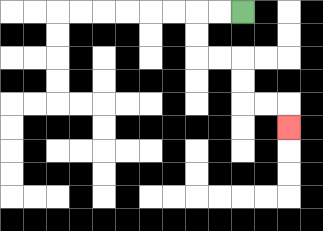{'start': '[10, 0]', 'end': '[12, 5]', 'path_directions': 'L,L,D,D,R,R,D,D,R,R,D', 'path_coordinates': '[[10, 0], [9, 0], [8, 0], [8, 1], [8, 2], [9, 2], [10, 2], [10, 3], [10, 4], [11, 4], [12, 4], [12, 5]]'}